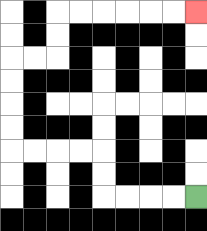{'start': '[8, 8]', 'end': '[8, 0]', 'path_directions': 'L,L,L,L,U,U,L,L,L,L,U,U,U,U,R,R,U,U,R,R,R,R,R,R', 'path_coordinates': '[[8, 8], [7, 8], [6, 8], [5, 8], [4, 8], [4, 7], [4, 6], [3, 6], [2, 6], [1, 6], [0, 6], [0, 5], [0, 4], [0, 3], [0, 2], [1, 2], [2, 2], [2, 1], [2, 0], [3, 0], [4, 0], [5, 0], [6, 0], [7, 0], [8, 0]]'}